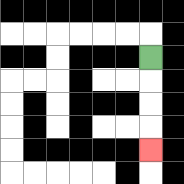{'start': '[6, 2]', 'end': '[6, 6]', 'path_directions': 'D,D,D,D', 'path_coordinates': '[[6, 2], [6, 3], [6, 4], [6, 5], [6, 6]]'}